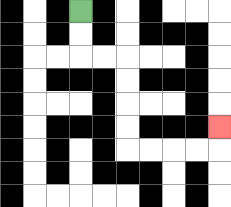{'start': '[3, 0]', 'end': '[9, 5]', 'path_directions': 'D,D,R,R,D,D,D,D,R,R,R,R,U', 'path_coordinates': '[[3, 0], [3, 1], [3, 2], [4, 2], [5, 2], [5, 3], [5, 4], [5, 5], [5, 6], [6, 6], [7, 6], [8, 6], [9, 6], [9, 5]]'}